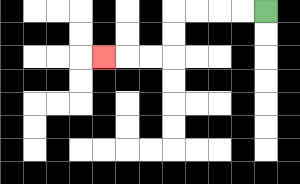{'start': '[11, 0]', 'end': '[4, 2]', 'path_directions': 'L,L,L,L,D,D,L,L,L', 'path_coordinates': '[[11, 0], [10, 0], [9, 0], [8, 0], [7, 0], [7, 1], [7, 2], [6, 2], [5, 2], [4, 2]]'}